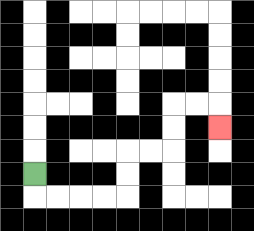{'start': '[1, 7]', 'end': '[9, 5]', 'path_directions': 'D,R,R,R,R,U,U,R,R,U,U,R,R,D', 'path_coordinates': '[[1, 7], [1, 8], [2, 8], [3, 8], [4, 8], [5, 8], [5, 7], [5, 6], [6, 6], [7, 6], [7, 5], [7, 4], [8, 4], [9, 4], [9, 5]]'}